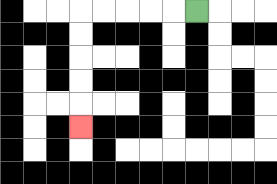{'start': '[8, 0]', 'end': '[3, 5]', 'path_directions': 'L,L,L,L,L,D,D,D,D,D', 'path_coordinates': '[[8, 0], [7, 0], [6, 0], [5, 0], [4, 0], [3, 0], [3, 1], [3, 2], [3, 3], [3, 4], [3, 5]]'}